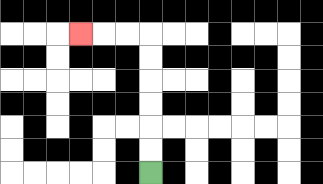{'start': '[6, 7]', 'end': '[3, 1]', 'path_directions': 'U,U,U,U,U,U,L,L,L', 'path_coordinates': '[[6, 7], [6, 6], [6, 5], [6, 4], [6, 3], [6, 2], [6, 1], [5, 1], [4, 1], [3, 1]]'}